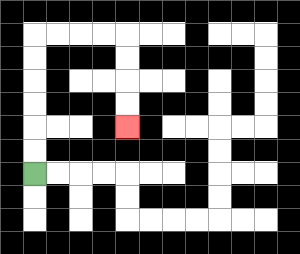{'start': '[1, 7]', 'end': '[5, 5]', 'path_directions': 'U,U,U,U,U,U,R,R,R,R,D,D,D,D', 'path_coordinates': '[[1, 7], [1, 6], [1, 5], [1, 4], [1, 3], [1, 2], [1, 1], [2, 1], [3, 1], [4, 1], [5, 1], [5, 2], [5, 3], [5, 4], [5, 5]]'}